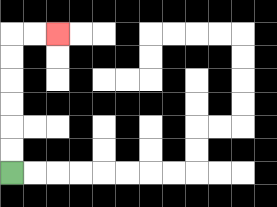{'start': '[0, 7]', 'end': '[2, 1]', 'path_directions': 'U,U,U,U,U,U,R,R', 'path_coordinates': '[[0, 7], [0, 6], [0, 5], [0, 4], [0, 3], [0, 2], [0, 1], [1, 1], [2, 1]]'}